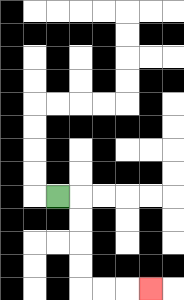{'start': '[2, 8]', 'end': '[6, 12]', 'path_directions': 'R,D,D,D,D,R,R,R', 'path_coordinates': '[[2, 8], [3, 8], [3, 9], [3, 10], [3, 11], [3, 12], [4, 12], [5, 12], [6, 12]]'}